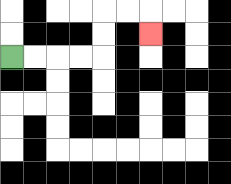{'start': '[0, 2]', 'end': '[6, 1]', 'path_directions': 'R,R,R,R,U,U,R,R,D', 'path_coordinates': '[[0, 2], [1, 2], [2, 2], [3, 2], [4, 2], [4, 1], [4, 0], [5, 0], [6, 0], [6, 1]]'}